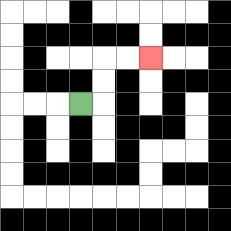{'start': '[3, 4]', 'end': '[6, 2]', 'path_directions': 'R,U,U,R,R', 'path_coordinates': '[[3, 4], [4, 4], [4, 3], [4, 2], [5, 2], [6, 2]]'}